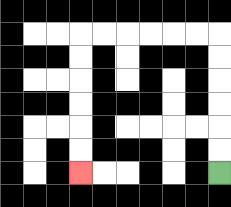{'start': '[9, 7]', 'end': '[3, 7]', 'path_directions': 'U,U,U,U,U,U,L,L,L,L,L,L,D,D,D,D,D,D', 'path_coordinates': '[[9, 7], [9, 6], [9, 5], [9, 4], [9, 3], [9, 2], [9, 1], [8, 1], [7, 1], [6, 1], [5, 1], [4, 1], [3, 1], [3, 2], [3, 3], [3, 4], [3, 5], [3, 6], [3, 7]]'}